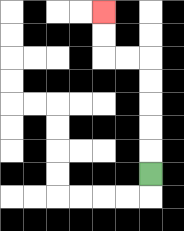{'start': '[6, 7]', 'end': '[4, 0]', 'path_directions': 'U,U,U,U,U,L,L,U,U', 'path_coordinates': '[[6, 7], [6, 6], [6, 5], [6, 4], [6, 3], [6, 2], [5, 2], [4, 2], [4, 1], [4, 0]]'}